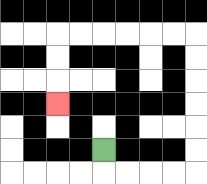{'start': '[4, 6]', 'end': '[2, 4]', 'path_directions': 'D,R,R,R,R,U,U,U,U,U,U,L,L,L,L,L,L,D,D,D', 'path_coordinates': '[[4, 6], [4, 7], [5, 7], [6, 7], [7, 7], [8, 7], [8, 6], [8, 5], [8, 4], [8, 3], [8, 2], [8, 1], [7, 1], [6, 1], [5, 1], [4, 1], [3, 1], [2, 1], [2, 2], [2, 3], [2, 4]]'}